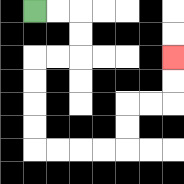{'start': '[1, 0]', 'end': '[7, 2]', 'path_directions': 'R,R,D,D,L,L,D,D,D,D,R,R,R,R,U,U,R,R,U,U', 'path_coordinates': '[[1, 0], [2, 0], [3, 0], [3, 1], [3, 2], [2, 2], [1, 2], [1, 3], [1, 4], [1, 5], [1, 6], [2, 6], [3, 6], [4, 6], [5, 6], [5, 5], [5, 4], [6, 4], [7, 4], [7, 3], [7, 2]]'}